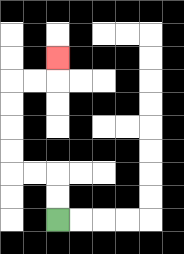{'start': '[2, 9]', 'end': '[2, 2]', 'path_directions': 'U,U,L,L,U,U,U,U,R,R,U', 'path_coordinates': '[[2, 9], [2, 8], [2, 7], [1, 7], [0, 7], [0, 6], [0, 5], [0, 4], [0, 3], [1, 3], [2, 3], [2, 2]]'}